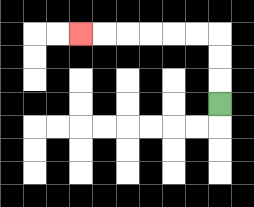{'start': '[9, 4]', 'end': '[3, 1]', 'path_directions': 'U,U,U,L,L,L,L,L,L', 'path_coordinates': '[[9, 4], [9, 3], [9, 2], [9, 1], [8, 1], [7, 1], [6, 1], [5, 1], [4, 1], [3, 1]]'}